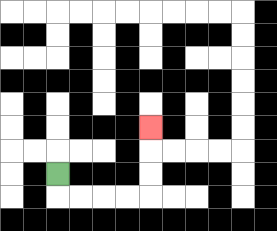{'start': '[2, 7]', 'end': '[6, 5]', 'path_directions': 'D,R,R,R,R,U,U,U', 'path_coordinates': '[[2, 7], [2, 8], [3, 8], [4, 8], [5, 8], [6, 8], [6, 7], [6, 6], [6, 5]]'}